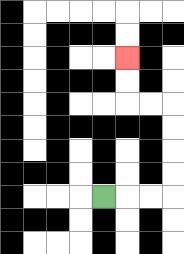{'start': '[4, 8]', 'end': '[5, 2]', 'path_directions': 'R,R,R,U,U,U,U,L,L,U,U', 'path_coordinates': '[[4, 8], [5, 8], [6, 8], [7, 8], [7, 7], [7, 6], [7, 5], [7, 4], [6, 4], [5, 4], [5, 3], [5, 2]]'}